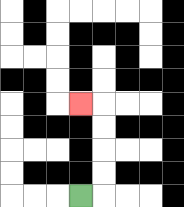{'start': '[3, 8]', 'end': '[3, 4]', 'path_directions': 'R,U,U,U,U,L', 'path_coordinates': '[[3, 8], [4, 8], [4, 7], [4, 6], [4, 5], [4, 4], [3, 4]]'}